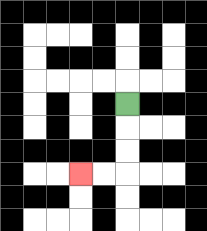{'start': '[5, 4]', 'end': '[3, 7]', 'path_directions': 'D,D,D,L,L', 'path_coordinates': '[[5, 4], [5, 5], [5, 6], [5, 7], [4, 7], [3, 7]]'}